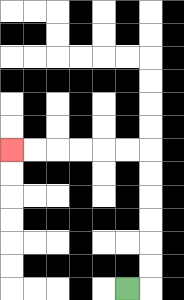{'start': '[5, 12]', 'end': '[0, 6]', 'path_directions': 'R,U,U,U,U,U,U,L,L,L,L,L,L', 'path_coordinates': '[[5, 12], [6, 12], [6, 11], [6, 10], [6, 9], [6, 8], [6, 7], [6, 6], [5, 6], [4, 6], [3, 6], [2, 6], [1, 6], [0, 6]]'}